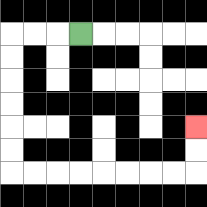{'start': '[3, 1]', 'end': '[8, 5]', 'path_directions': 'L,L,L,D,D,D,D,D,D,R,R,R,R,R,R,R,R,U,U', 'path_coordinates': '[[3, 1], [2, 1], [1, 1], [0, 1], [0, 2], [0, 3], [0, 4], [0, 5], [0, 6], [0, 7], [1, 7], [2, 7], [3, 7], [4, 7], [5, 7], [6, 7], [7, 7], [8, 7], [8, 6], [8, 5]]'}